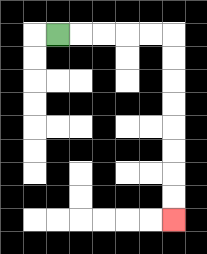{'start': '[2, 1]', 'end': '[7, 9]', 'path_directions': 'R,R,R,R,R,D,D,D,D,D,D,D,D', 'path_coordinates': '[[2, 1], [3, 1], [4, 1], [5, 1], [6, 1], [7, 1], [7, 2], [7, 3], [7, 4], [7, 5], [7, 6], [7, 7], [7, 8], [7, 9]]'}